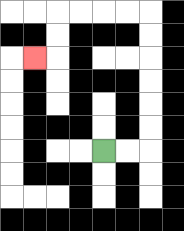{'start': '[4, 6]', 'end': '[1, 2]', 'path_directions': 'R,R,U,U,U,U,U,U,L,L,L,L,D,D,L', 'path_coordinates': '[[4, 6], [5, 6], [6, 6], [6, 5], [6, 4], [6, 3], [6, 2], [6, 1], [6, 0], [5, 0], [4, 0], [3, 0], [2, 0], [2, 1], [2, 2], [1, 2]]'}